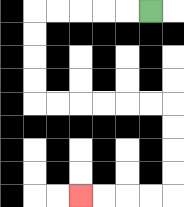{'start': '[6, 0]', 'end': '[3, 8]', 'path_directions': 'L,L,L,L,L,D,D,D,D,R,R,R,R,R,R,D,D,D,D,L,L,L,L', 'path_coordinates': '[[6, 0], [5, 0], [4, 0], [3, 0], [2, 0], [1, 0], [1, 1], [1, 2], [1, 3], [1, 4], [2, 4], [3, 4], [4, 4], [5, 4], [6, 4], [7, 4], [7, 5], [7, 6], [7, 7], [7, 8], [6, 8], [5, 8], [4, 8], [3, 8]]'}